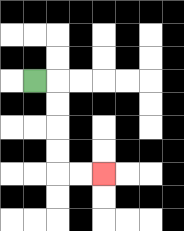{'start': '[1, 3]', 'end': '[4, 7]', 'path_directions': 'R,D,D,D,D,R,R', 'path_coordinates': '[[1, 3], [2, 3], [2, 4], [2, 5], [2, 6], [2, 7], [3, 7], [4, 7]]'}